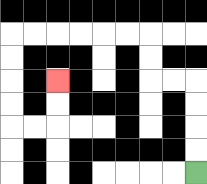{'start': '[8, 7]', 'end': '[2, 3]', 'path_directions': 'U,U,U,U,L,L,U,U,L,L,L,L,L,L,D,D,D,D,R,R,U,U', 'path_coordinates': '[[8, 7], [8, 6], [8, 5], [8, 4], [8, 3], [7, 3], [6, 3], [6, 2], [6, 1], [5, 1], [4, 1], [3, 1], [2, 1], [1, 1], [0, 1], [0, 2], [0, 3], [0, 4], [0, 5], [1, 5], [2, 5], [2, 4], [2, 3]]'}